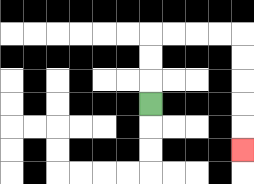{'start': '[6, 4]', 'end': '[10, 6]', 'path_directions': 'U,U,U,R,R,R,R,D,D,D,D,D', 'path_coordinates': '[[6, 4], [6, 3], [6, 2], [6, 1], [7, 1], [8, 1], [9, 1], [10, 1], [10, 2], [10, 3], [10, 4], [10, 5], [10, 6]]'}